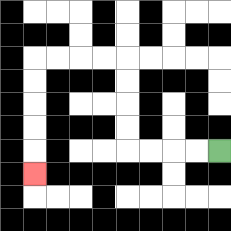{'start': '[9, 6]', 'end': '[1, 7]', 'path_directions': 'L,L,L,L,U,U,U,U,L,L,L,L,D,D,D,D,D', 'path_coordinates': '[[9, 6], [8, 6], [7, 6], [6, 6], [5, 6], [5, 5], [5, 4], [5, 3], [5, 2], [4, 2], [3, 2], [2, 2], [1, 2], [1, 3], [1, 4], [1, 5], [1, 6], [1, 7]]'}